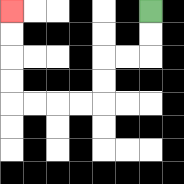{'start': '[6, 0]', 'end': '[0, 0]', 'path_directions': 'D,D,L,L,D,D,L,L,L,L,U,U,U,U', 'path_coordinates': '[[6, 0], [6, 1], [6, 2], [5, 2], [4, 2], [4, 3], [4, 4], [3, 4], [2, 4], [1, 4], [0, 4], [0, 3], [0, 2], [0, 1], [0, 0]]'}